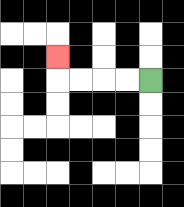{'start': '[6, 3]', 'end': '[2, 2]', 'path_directions': 'L,L,L,L,U', 'path_coordinates': '[[6, 3], [5, 3], [4, 3], [3, 3], [2, 3], [2, 2]]'}